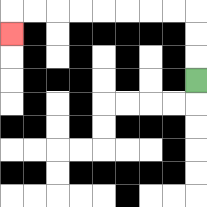{'start': '[8, 3]', 'end': '[0, 1]', 'path_directions': 'U,U,U,L,L,L,L,L,L,L,L,D', 'path_coordinates': '[[8, 3], [8, 2], [8, 1], [8, 0], [7, 0], [6, 0], [5, 0], [4, 0], [3, 0], [2, 0], [1, 0], [0, 0], [0, 1]]'}